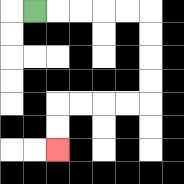{'start': '[1, 0]', 'end': '[2, 6]', 'path_directions': 'R,R,R,R,R,D,D,D,D,L,L,L,L,D,D', 'path_coordinates': '[[1, 0], [2, 0], [3, 0], [4, 0], [5, 0], [6, 0], [6, 1], [6, 2], [6, 3], [6, 4], [5, 4], [4, 4], [3, 4], [2, 4], [2, 5], [2, 6]]'}